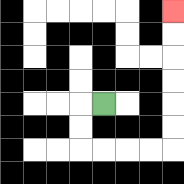{'start': '[4, 4]', 'end': '[7, 0]', 'path_directions': 'L,D,D,R,R,R,R,U,U,U,U,U,U', 'path_coordinates': '[[4, 4], [3, 4], [3, 5], [3, 6], [4, 6], [5, 6], [6, 6], [7, 6], [7, 5], [7, 4], [7, 3], [7, 2], [7, 1], [7, 0]]'}